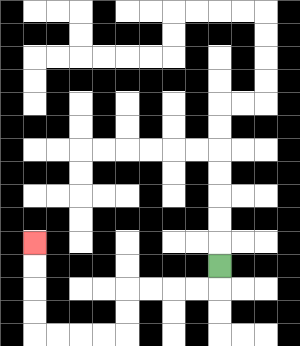{'start': '[9, 11]', 'end': '[1, 10]', 'path_directions': 'D,L,L,L,L,D,D,L,L,L,L,U,U,U,U', 'path_coordinates': '[[9, 11], [9, 12], [8, 12], [7, 12], [6, 12], [5, 12], [5, 13], [5, 14], [4, 14], [3, 14], [2, 14], [1, 14], [1, 13], [1, 12], [1, 11], [1, 10]]'}